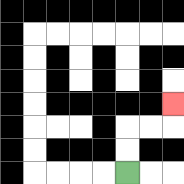{'start': '[5, 7]', 'end': '[7, 4]', 'path_directions': 'U,U,R,R,U', 'path_coordinates': '[[5, 7], [5, 6], [5, 5], [6, 5], [7, 5], [7, 4]]'}